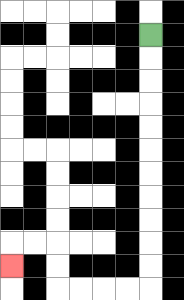{'start': '[6, 1]', 'end': '[0, 11]', 'path_directions': 'D,D,D,D,D,D,D,D,D,D,D,L,L,L,L,U,U,L,L,D', 'path_coordinates': '[[6, 1], [6, 2], [6, 3], [6, 4], [6, 5], [6, 6], [6, 7], [6, 8], [6, 9], [6, 10], [6, 11], [6, 12], [5, 12], [4, 12], [3, 12], [2, 12], [2, 11], [2, 10], [1, 10], [0, 10], [0, 11]]'}